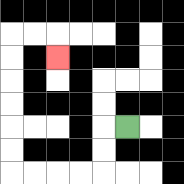{'start': '[5, 5]', 'end': '[2, 2]', 'path_directions': 'L,D,D,L,L,L,L,U,U,U,U,U,U,R,R,D', 'path_coordinates': '[[5, 5], [4, 5], [4, 6], [4, 7], [3, 7], [2, 7], [1, 7], [0, 7], [0, 6], [0, 5], [0, 4], [0, 3], [0, 2], [0, 1], [1, 1], [2, 1], [2, 2]]'}